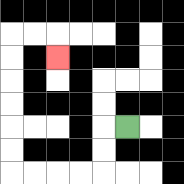{'start': '[5, 5]', 'end': '[2, 2]', 'path_directions': 'L,D,D,L,L,L,L,U,U,U,U,U,U,R,R,D', 'path_coordinates': '[[5, 5], [4, 5], [4, 6], [4, 7], [3, 7], [2, 7], [1, 7], [0, 7], [0, 6], [0, 5], [0, 4], [0, 3], [0, 2], [0, 1], [1, 1], [2, 1], [2, 2]]'}